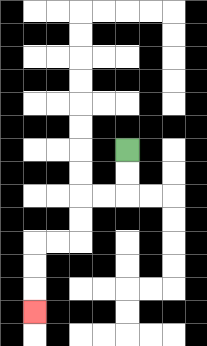{'start': '[5, 6]', 'end': '[1, 13]', 'path_directions': 'D,D,L,L,D,D,L,L,D,D,D', 'path_coordinates': '[[5, 6], [5, 7], [5, 8], [4, 8], [3, 8], [3, 9], [3, 10], [2, 10], [1, 10], [1, 11], [1, 12], [1, 13]]'}